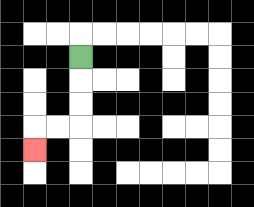{'start': '[3, 2]', 'end': '[1, 6]', 'path_directions': 'D,D,D,L,L,D', 'path_coordinates': '[[3, 2], [3, 3], [3, 4], [3, 5], [2, 5], [1, 5], [1, 6]]'}